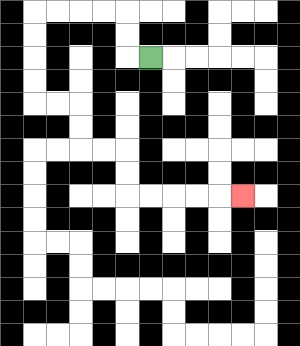{'start': '[6, 2]', 'end': '[10, 8]', 'path_directions': 'L,U,U,L,L,L,L,D,D,D,D,R,R,D,D,R,R,D,D,R,R,R,R,R', 'path_coordinates': '[[6, 2], [5, 2], [5, 1], [5, 0], [4, 0], [3, 0], [2, 0], [1, 0], [1, 1], [1, 2], [1, 3], [1, 4], [2, 4], [3, 4], [3, 5], [3, 6], [4, 6], [5, 6], [5, 7], [5, 8], [6, 8], [7, 8], [8, 8], [9, 8], [10, 8]]'}